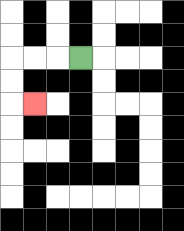{'start': '[3, 2]', 'end': '[1, 4]', 'path_directions': 'L,L,L,D,D,R', 'path_coordinates': '[[3, 2], [2, 2], [1, 2], [0, 2], [0, 3], [0, 4], [1, 4]]'}